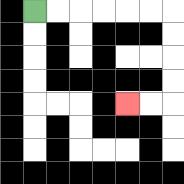{'start': '[1, 0]', 'end': '[5, 4]', 'path_directions': 'R,R,R,R,R,R,D,D,D,D,L,L', 'path_coordinates': '[[1, 0], [2, 0], [3, 0], [4, 0], [5, 0], [6, 0], [7, 0], [7, 1], [7, 2], [7, 3], [7, 4], [6, 4], [5, 4]]'}